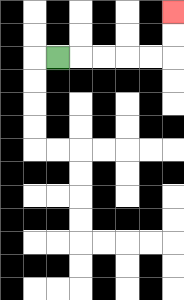{'start': '[2, 2]', 'end': '[7, 0]', 'path_directions': 'R,R,R,R,R,U,U', 'path_coordinates': '[[2, 2], [3, 2], [4, 2], [5, 2], [6, 2], [7, 2], [7, 1], [7, 0]]'}